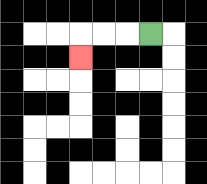{'start': '[6, 1]', 'end': '[3, 2]', 'path_directions': 'L,L,L,D', 'path_coordinates': '[[6, 1], [5, 1], [4, 1], [3, 1], [3, 2]]'}